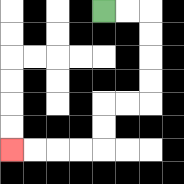{'start': '[4, 0]', 'end': '[0, 6]', 'path_directions': 'R,R,D,D,D,D,L,L,D,D,L,L,L,L', 'path_coordinates': '[[4, 0], [5, 0], [6, 0], [6, 1], [6, 2], [6, 3], [6, 4], [5, 4], [4, 4], [4, 5], [4, 6], [3, 6], [2, 6], [1, 6], [0, 6]]'}